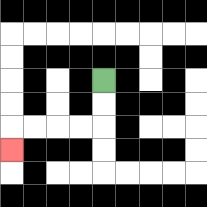{'start': '[4, 3]', 'end': '[0, 6]', 'path_directions': 'D,D,L,L,L,L,D', 'path_coordinates': '[[4, 3], [4, 4], [4, 5], [3, 5], [2, 5], [1, 5], [0, 5], [0, 6]]'}